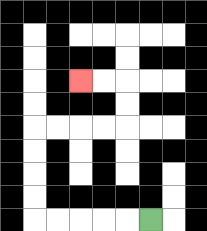{'start': '[6, 9]', 'end': '[3, 3]', 'path_directions': 'L,L,L,L,L,U,U,U,U,R,R,R,R,U,U,L,L', 'path_coordinates': '[[6, 9], [5, 9], [4, 9], [3, 9], [2, 9], [1, 9], [1, 8], [1, 7], [1, 6], [1, 5], [2, 5], [3, 5], [4, 5], [5, 5], [5, 4], [5, 3], [4, 3], [3, 3]]'}